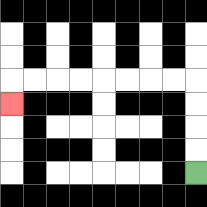{'start': '[8, 7]', 'end': '[0, 4]', 'path_directions': 'U,U,U,U,L,L,L,L,L,L,L,L,D', 'path_coordinates': '[[8, 7], [8, 6], [8, 5], [8, 4], [8, 3], [7, 3], [6, 3], [5, 3], [4, 3], [3, 3], [2, 3], [1, 3], [0, 3], [0, 4]]'}